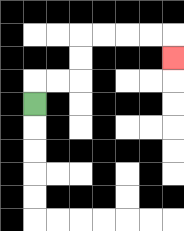{'start': '[1, 4]', 'end': '[7, 2]', 'path_directions': 'U,R,R,U,U,R,R,R,R,D', 'path_coordinates': '[[1, 4], [1, 3], [2, 3], [3, 3], [3, 2], [3, 1], [4, 1], [5, 1], [6, 1], [7, 1], [7, 2]]'}